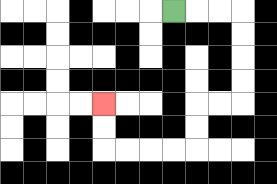{'start': '[7, 0]', 'end': '[4, 4]', 'path_directions': 'R,R,R,D,D,D,D,L,L,D,D,L,L,L,L,U,U', 'path_coordinates': '[[7, 0], [8, 0], [9, 0], [10, 0], [10, 1], [10, 2], [10, 3], [10, 4], [9, 4], [8, 4], [8, 5], [8, 6], [7, 6], [6, 6], [5, 6], [4, 6], [4, 5], [4, 4]]'}